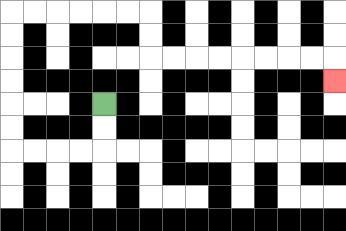{'start': '[4, 4]', 'end': '[14, 3]', 'path_directions': 'D,D,L,L,L,L,U,U,U,U,U,U,R,R,R,R,R,R,D,D,R,R,R,R,R,R,R,R,D', 'path_coordinates': '[[4, 4], [4, 5], [4, 6], [3, 6], [2, 6], [1, 6], [0, 6], [0, 5], [0, 4], [0, 3], [0, 2], [0, 1], [0, 0], [1, 0], [2, 0], [3, 0], [4, 0], [5, 0], [6, 0], [6, 1], [6, 2], [7, 2], [8, 2], [9, 2], [10, 2], [11, 2], [12, 2], [13, 2], [14, 2], [14, 3]]'}